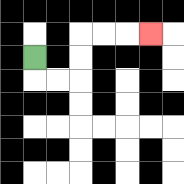{'start': '[1, 2]', 'end': '[6, 1]', 'path_directions': 'D,R,R,U,U,R,R,R', 'path_coordinates': '[[1, 2], [1, 3], [2, 3], [3, 3], [3, 2], [3, 1], [4, 1], [5, 1], [6, 1]]'}